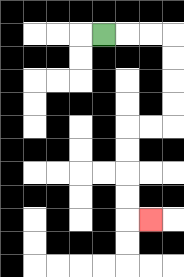{'start': '[4, 1]', 'end': '[6, 9]', 'path_directions': 'R,R,R,D,D,D,D,L,L,D,D,D,D,R', 'path_coordinates': '[[4, 1], [5, 1], [6, 1], [7, 1], [7, 2], [7, 3], [7, 4], [7, 5], [6, 5], [5, 5], [5, 6], [5, 7], [5, 8], [5, 9], [6, 9]]'}